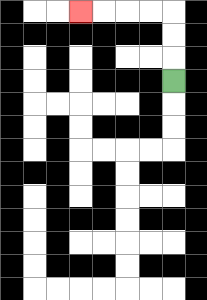{'start': '[7, 3]', 'end': '[3, 0]', 'path_directions': 'U,U,U,L,L,L,L', 'path_coordinates': '[[7, 3], [7, 2], [7, 1], [7, 0], [6, 0], [5, 0], [4, 0], [3, 0]]'}